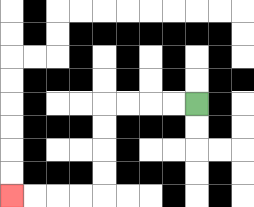{'start': '[8, 4]', 'end': '[0, 8]', 'path_directions': 'L,L,L,L,D,D,D,D,L,L,L,L', 'path_coordinates': '[[8, 4], [7, 4], [6, 4], [5, 4], [4, 4], [4, 5], [4, 6], [4, 7], [4, 8], [3, 8], [2, 8], [1, 8], [0, 8]]'}